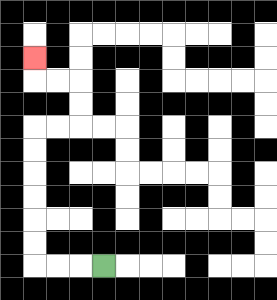{'start': '[4, 11]', 'end': '[1, 2]', 'path_directions': 'L,L,L,U,U,U,U,U,U,R,R,U,U,L,L,U', 'path_coordinates': '[[4, 11], [3, 11], [2, 11], [1, 11], [1, 10], [1, 9], [1, 8], [1, 7], [1, 6], [1, 5], [2, 5], [3, 5], [3, 4], [3, 3], [2, 3], [1, 3], [1, 2]]'}